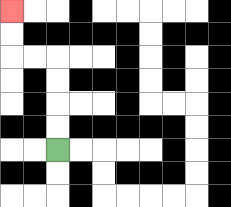{'start': '[2, 6]', 'end': '[0, 0]', 'path_directions': 'U,U,U,U,L,L,U,U', 'path_coordinates': '[[2, 6], [2, 5], [2, 4], [2, 3], [2, 2], [1, 2], [0, 2], [0, 1], [0, 0]]'}